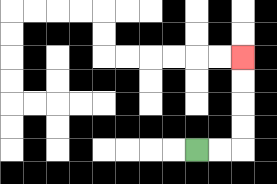{'start': '[8, 6]', 'end': '[10, 2]', 'path_directions': 'R,R,U,U,U,U', 'path_coordinates': '[[8, 6], [9, 6], [10, 6], [10, 5], [10, 4], [10, 3], [10, 2]]'}